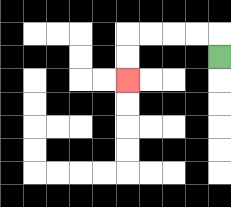{'start': '[9, 2]', 'end': '[5, 3]', 'path_directions': 'U,L,L,L,L,D,D', 'path_coordinates': '[[9, 2], [9, 1], [8, 1], [7, 1], [6, 1], [5, 1], [5, 2], [5, 3]]'}